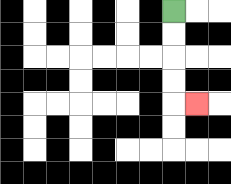{'start': '[7, 0]', 'end': '[8, 4]', 'path_directions': 'D,D,D,D,R', 'path_coordinates': '[[7, 0], [7, 1], [7, 2], [7, 3], [7, 4], [8, 4]]'}